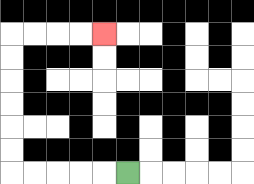{'start': '[5, 7]', 'end': '[4, 1]', 'path_directions': 'L,L,L,L,L,U,U,U,U,U,U,R,R,R,R', 'path_coordinates': '[[5, 7], [4, 7], [3, 7], [2, 7], [1, 7], [0, 7], [0, 6], [0, 5], [0, 4], [0, 3], [0, 2], [0, 1], [1, 1], [2, 1], [3, 1], [4, 1]]'}